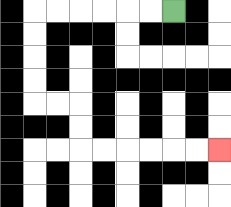{'start': '[7, 0]', 'end': '[9, 6]', 'path_directions': 'L,L,L,L,L,L,D,D,D,D,R,R,D,D,R,R,R,R,R,R', 'path_coordinates': '[[7, 0], [6, 0], [5, 0], [4, 0], [3, 0], [2, 0], [1, 0], [1, 1], [1, 2], [1, 3], [1, 4], [2, 4], [3, 4], [3, 5], [3, 6], [4, 6], [5, 6], [6, 6], [7, 6], [8, 6], [9, 6]]'}